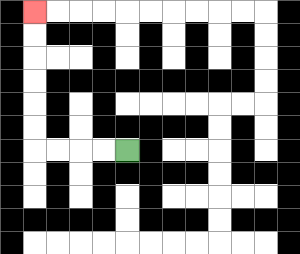{'start': '[5, 6]', 'end': '[1, 0]', 'path_directions': 'L,L,L,L,U,U,U,U,U,U', 'path_coordinates': '[[5, 6], [4, 6], [3, 6], [2, 6], [1, 6], [1, 5], [1, 4], [1, 3], [1, 2], [1, 1], [1, 0]]'}